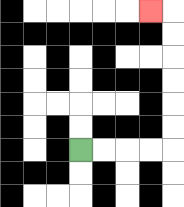{'start': '[3, 6]', 'end': '[6, 0]', 'path_directions': 'R,R,R,R,U,U,U,U,U,U,L', 'path_coordinates': '[[3, 6], [4, 6], [5, 6], [6, 6], [7, 6], [7, 5], [7, 4], [7, 3], [7, 2], [7, 1], [7, 0], [6, 0]]'}